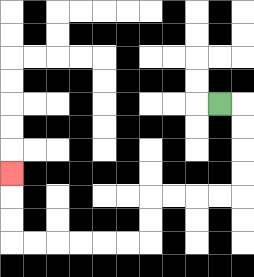{'start': '[9, 4]', 'end': '[0, 7]', 'path_directions': 'R,D,D,D,D,L,L,L,L,D,D,L,L,L,L,L,L,U,U,U', 'path_coordinates': '[[9, 4], [10, 4], [10, 5], [10, 6], [10, 7], [10, 8], [9, 8], [8, 8], [7, 8], [6, 8], [6, 9], [6, 10], [5, 10], [4, 10], [3, 10], [2, 10], [1, 10], [0, 10], [0, 9], [0, 8], [0, 7]]'}